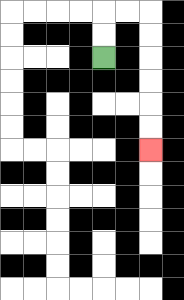{'start': '[4, 2]', 'end': '[6, 6]', 'path_directions': 'U,U,R,R,D,D,D,D,D,D', 'path_coordinates': '[[4, 2], [4, 1], [4, 0], [5, 0], [6, 0], [6, 1], [6, 2], [6, 3], [6, 4], [6, 5], [6, 6]]'}